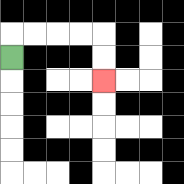{'start': '[0, 2]', 'end': '[4, 3]', 'path_directions': 'U,R,R,R,R,D,D', 'path_coordinates': '[[0, 2], [0, 1], [1, 1], [2, 1], [3, 1], [4, 1], [4, 2], [4, 3]]'}